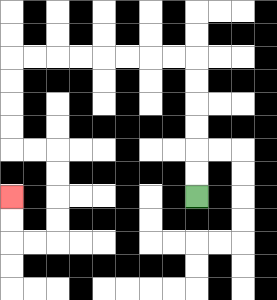{'start': '[8, 8]', 'end': '[0, 8]', 'path_directions': 'U,U,U,U,U,U,L,L,L,L,L,L,L,L,D,D,D,D,R,R,D,D,D,D,L,L,U,U', 'path_coordinates': '[[8, 8], [8, 7], [8, 6], [8, 5], [8, 4], [8, 3], [8, 2], [7, 2], [6, 2], [5, 2], [4, 2], [3, 2], [2, 2], [1, 2], [0, 2], [0, 3], [0, 4], [0, 5], [0, 6], [1, 6], [2, 6], [2, 7], [2, 8], [2, 9], [2, 10], [1, 10], [0, 10], [0, 9], [0, 8]]'}